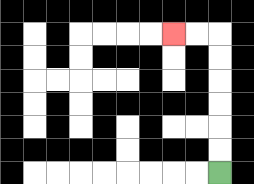{'start': '[9, 7]', 'end': '[7, 1]', 'path_directions': 'U,U,U,U,U,U,L,L', 'path_coordinates': '[[9, 7], [9, 6], [9, 5], [9, 4], [9, 3], [9, 2], [9, 1], [8, 1], [7, 1]]'}